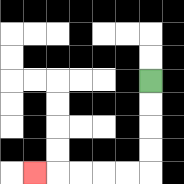{'start': '[6, 3]', 'end': '[1, 7]', 'path_directions': 'D,D,D,D,L,L,L,L,L', 'path_coordinates': '[[6, 3], [6, 4], [6, 5], [6, 6], [6, 7], [5, 7], [4, 7], [3, 7], [2, 7], [1, 7]]'}